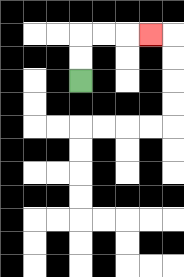{'start': '[3, 3]', 'end': '[6, 1]', 'path_directions': 'U,U,R,R,R', 'path_coordinates': '[[3, 3], [3, 2], [3, 1], [4, 1], [5, 1], [6, 1]]'}